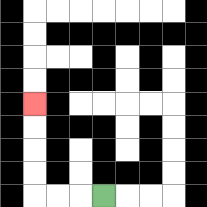{'start': '[4, 8]', 'end': '[1, 4]', 'path_directions': 'L,L,L,U,U,U,U', 'path_coordinates': '[[4, 8], [3, 8], [2, 8], [1, 8], [1, 7], [1, 6], [1, 5], [1, 4]]'}